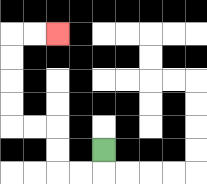{'start': '[4, 6]', 'end': '[2, 1]', 'path_directions': 'D,L,L,U,U,L,L,U,U,U,U,R,R', 'path_coordinates': '[[4, 6], [4, 7], [3, 7], [2, 7], [2, 6], [2, 5], [1, 5], [0, 5], [0, 4], [0, 3], [0, 2], [0, 1], [1, 1], [2, 1]]'}